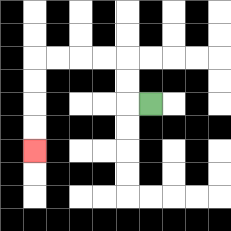{'start': '[6, 4]', 'end': '[1, 6]', 'path_directions': 'L,U,U,L,L,L,L,D,D,D,D', 'path_coordinates': '[[6, 4], [5, 4], [5, 3], [5, 2], [4, 2], [3, 2], [2, 2], [1, 2], [1, 3], [1, 4], [1, 5], [1, 6]]'}